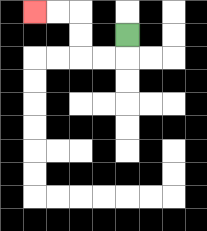{'start': '[5, 1]', 'end': '[1, 0]', 'path_directions': 'D,L,L,U,U,L,L', 'path_coordinates': '[[5, 1], [5, 2], [4, 2], [3, 2], [3, 1], [3, 0], [2, 0], [1, 0]]'}